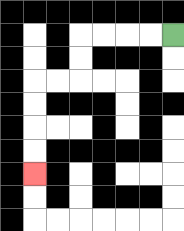{'start': '[7, 1]', 'end': '[1, 7]', 'path_directions': 'L,L,L,L,D,D,L,L,D,D,D,D', 'path_coordinates': '[[7, 1], [6, 1], [5, 1], [4, 1], [3, 1], [3, 2], [3, 3], [2, 3], [1, 3], [1, 4], [1, 5], [1, 6], [1, 7]]'}